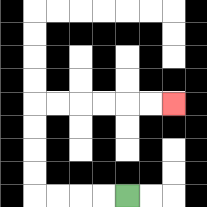{'start': '[5, 8]', 'end': '[7, 4]', 'path_directions': 'L,L,L,L,U,U,U,U,R,R,R,R,R,R', 'path_coordinates': '[[5, 8], [4, 8], [3, 8], [2, 8], [1, 8], [1, 7], [1, 6], [1, 5], [1, 4], [2, 4], [3, 4], [4, 4], [5, 4], [6, 4], [7, 4]]'}